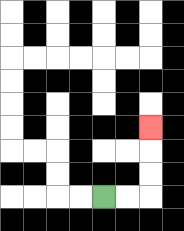{'start': '[4, 8]', 'end': '[6, 5]', 'path_directions': 'R,R,U,U,U', 'path_coordinates': '[[4, 8], [5, 8], [6, 8], [6, 7], [6, 6], [6, 5]]'}